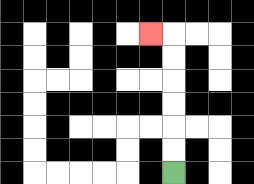{'start': '[7, 7]', 'end': '[6, 1]', 'path_directions': 'U,U,U,U,U,U,L', 'path_coordinates': '[[7, 7], [7, 6], [7, 5], [7, 4], [7, 3], [7, 2], [7, 1], [6, 1]]'}